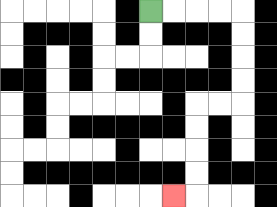{'start': '[6, 0]', 'end': '[7, 8]', 'path_directions': 'R,R,R,R,D,D,D,D,L,L,D,D,D,D,L', 'path_coordinates': '[[6, 0], [7, 0], [8, 0], [9, 0], [10, 0], [10, 1], [10, 2], [10, 3], [10, 4], [9, 4], [8, 4], [8, 5], [8, 6], [8, 7], [8, 8], [7, 8]]'}